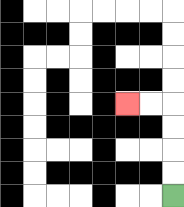{'start': '[7, 8]', 'end': '[5, 4]', 'path_directions': 'U,U,U,U,L,L', 'path_coordinates': '[[7, 8], [7, 7], [7, 6], [7, 5], [7, 4], [6, 4], [5, 4]]'}